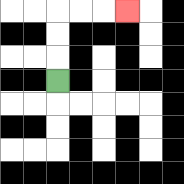{'start': '[2, 3]', 'end': '[5, 0]', 'path_directions': 'U,U,U,R,R,R', 'path_coordinates': '[[2, 3], [2, 2], [2, 1], [2, 0], [3, 0], [4, 0], [5, 0]]'}